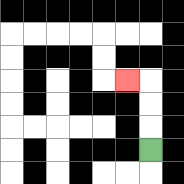{'start': '[6, 6]', 'end': '[5, 3]', 'path_directions': 'U,U,U,L', 'path_coordinates': '[[6, 6], [6, 5], [6, 4], [6, 3], [5, 3]]'}